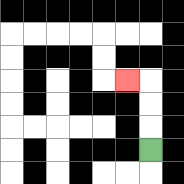{'start': '[6, 6]', 'end': '[5, 3]', 'path_directions': 'U,U,U,L', 'path_coordinates': '[[6, 6], [6, 5], [6, 4], [6, 3], [5, 3]]'}